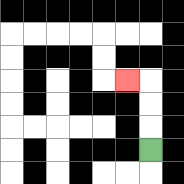{'start': '[6, 6]', 'end': '[5, 3]', 'path_directions': 'U,U,U,L', 'path_coordinates': '[[6, 6], [6, 5], [6, 4], [6, 3], [5, 3]]'}